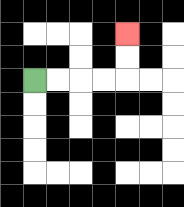{'start': '[1, 3]', 'end': '[5, 1]', 'path_directions': 'R,R,R,R,U,U', 'path_coordinates': '[[1, 3], [2, 3], [3, 3], [4, 3], [5, 3], [5, 2], [5, 1]]'}